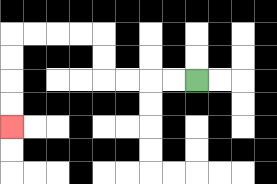{'start': '[8, 3]', 'end': '[0, 5]', 'path_directions': 'L,L,L,L,U,U,L,L,L,L,D,D,D,D', 'path_coordinates': '[[8, 3], [7, 3], [6, 3], [5, 3], [4, 3], [4, 2], [4, 1], [3, 1], [2, 1], [1, 1], [0, 1], [0, 2], [0, 3], [0, 4], [0, 5]]'}